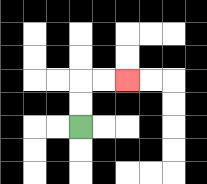{'start': '[3, 5]', 'end': '[5, 3]', 'path_directions': 'U,U,R,R', 'path_coordinates': '[[3, 5], [3, 4], [3, 3], [4, 3], [5, 3]]'}